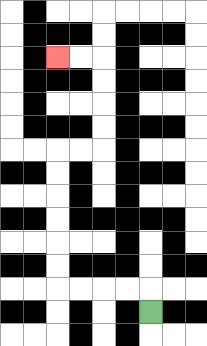{'start': '[6, 13]', 'end': '[2, 2]', 'path_directions': 'U,L,L,L,L,U,U,U,U,U,U,R,R,U,U,U,U,L,L', 'path_coordinates': '[[6, 13], [6, 12], [5, 12], [4, 12], [3, 12], [2, 12], [2, 11], [2, 10], [2, 9], [2, 8], [2, 7], [2, 6], [3, 6], [4, 6], [4, 5], [4, 4], [4, 3], [4, 2], [3, 2], [2, 2]]'}